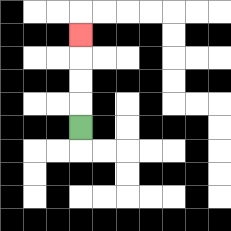{'start': '[3, 5]', 'end': '[3, 1]', 'path_directions': 'U,U,U,U', 'path_coordinates': '[[3, 5], [3, 4], [3, 3], [3, 2], [3, 1]]'}